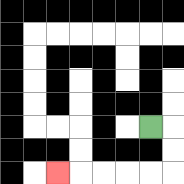{'start': '[6, 5]', 'end': '[2, 7]', 'path_directions': 'R,D,D,L,L,L,L,L', 'path_coordinates': '[[6, 5], [7, 5], [7, 6], [7, 7], [6, 7], [5, 7], [4, 7], [3, 7], [2, 7]]'}